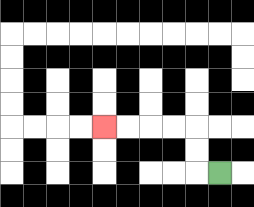{'start': '[9, 7]', 'end': '[4, 5]', 'path_directions': 'L,U,U,L,L,L,L', 'path_coordinates': '[[9, 7], [8, 7], [8, 6], [8, 5], [7, 5], [6, 5], [5, 5], [4, 5]]'}